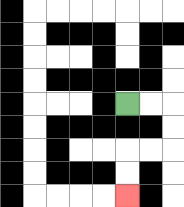{'start': '[5, 4]', 'end': '[5, 8]', 'path_directions': 'R,R,D,D,L,L,D,D', 'path_coordinates': '[[5, 4], [6, 4], [7, 4], [7, 5], [7, 6], [6, 6], [5, 6], [5, 7], [5, 8]]'}